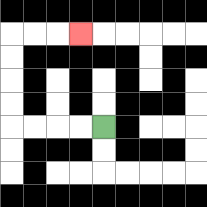{'start': '[4, 5]', 'end': '[3, 1]', 'path_directions': 'L,L,L,L,U,U,U,U,R,R,R', 'path_coordinates': '[[4, 5], [3, 5], [2, 5], [1, 5], [0, 5], [0, 4], [0, 3], [0, 2], [0, 1], [1, 1], [2, 1], [3, 1]]'}